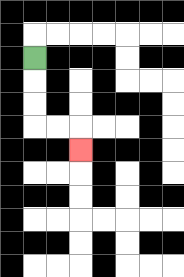{'start': '[1, 2]', 'end': '[3, 6]', 'path_directions': 'D,D,D,R,R,D', 'path_coordinates': '[[1, 2], [1, 3], [1, 4], [1, 5], [2, 5], [3, 5], [3, 6]]'}